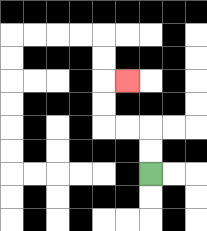{'start': '[6, 7]', 'end': '[5, 3]', 'path_directions': 'U,U,L,L,U,U,R', 'path_coordinates': '[[6, 7], [6, 6], [6, 5], [5, 5], [4, 5], [4, 4], [4, 3], [5, 3]]'}